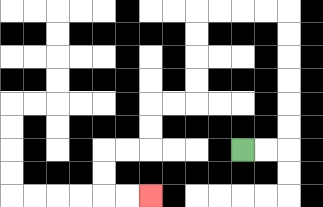{'start': '[10, 6]', 'end': '[6, 8]', 'path_directions': 'R,R,U,U,U,U,U,U,L,L,L,L,D,D,D,D,L,L,D,D,L,L,D,D,R,R', 'path_coordinates': '[[10, 6], [11, 6], [12, 6], [12, 5], [12, 4], [12, 3], [12, 2], [12, 1], [12, 0], [11, 0], [10, 0], [9, 0], [8, 0], [8, 1], [8, 2], [8, 3], [8, 4], [7, 4], [6, 4], [6, 5], [6, 6], [5, 6], [4, 6], [4, 7], [4, 8], [5, 8], [6, 8]]'}